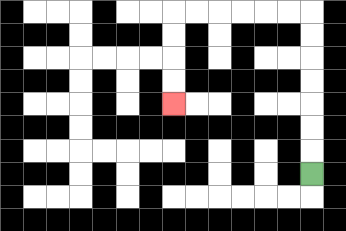{'start': '[13, 7]', 'end': '[7, 4]', 'path_directions': 'U,U,U,U,U,U,U,L,L,L,L,L,L,D,D,D,D', 'path_coordinates': '[[13, 7], [13, 6], [13, 5], [13, 4], [13, 3], [13, 2], [13, 1], [13, 0], [12, 0], [11, 0], [10, 0], [9, 0], [8, 0], [7, 0], [7, 1], [7, 2], [7, 3], [7, 4]]'}